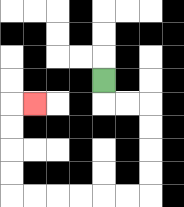{'start': '[4, 3]', 'end': '[1, 4]', 'path_directions': 'D,R,R,D,D,D,D,L,L,L,L,L,L,U,U,U,U,R', 'path_coordinates': '[[4, 3], [4, 4], [5, 4], [6, 4], [6, 5], [6, 6], [6, 7], [6, 8], [5, 8], [4, 8], [3, 8], [2, 8], [1, 8], [0, 8], [0, 7], [0, 6], [0, 5], [0, 4], [1, 4]]'}